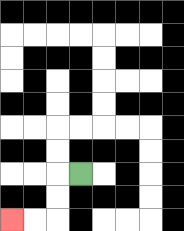{'start': '[3, 7]', 'end': '[0, 9]', 'path_directions': 'L,D,D,L,L', 'path_coordinates': '[[3, 7], [2, 7], [2, 8], [2, 9], [1, 9], [0, 9]]'}